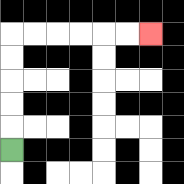{'start': '[0, 6]', 'end': '[6, 1]', 'path_directions': 'U,U,U,U,U,R,R,R,R,R,R', 'path_coordinates': '[[0, 6], [0, 5], [0, 4], [0, 3], [0, 2], [0, 1], [1, 1], [2, 1], [3, 1], [4, 1], [5, 1], [6, 1]]'}